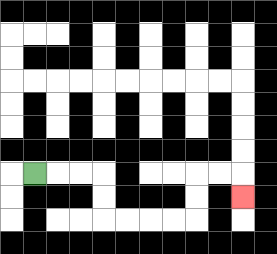{'start': '[1, 7]', 'end': '[10, 8]', 'path_directions': 'R,R,R,D,D,R,R,R,R,U,U,R,R,D', 'path_coordinates': '[[1, 7], [2, 7], [3, 7], [4, 7], [4, 8], [4, 9], [5, 9], [6, 9], [7, 9], [8, 9], [8, 8], [8, 7], [9, 7], [10, 7], [10, 8]]'}